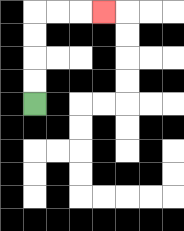{'start': '[1, 4]', 'end': '[4, 0]', 'path_directions': 'U,U,U,U,R,R,R', 'path_coordinates': '[[1, 4], [1, 3], [1, 2], [1, 1], [1, 0], [2, 0], [3, 0], [4, 0]]'}